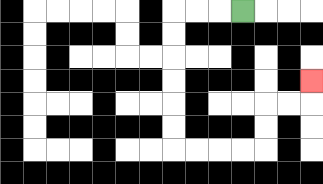{'start': '[10, 0]', 'end': '[13, 3]', 'path_directions': 'L,L,L,D,D,D,D,D,D,R,R,R,R,U,U,R,R,U', 'path_coordinates': '[[10, 0], [9, 0], [8, 0], [7, 0], [7, 1], [7, 2], [7, 3], [7, 4], [7, 5], [7, 6], [8, 6], [9, 6], [10, 6], [11, 6], [11, 5], [11, 4], [12, 4], [13, 4], [13, 3]]'}